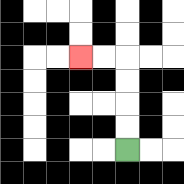{'start': '[5, 6]', 'end': '[3, 2]', 'path_directions': 'U,U,U,U,L,L', 'path_coordinates': '[[5, 6], [5, 5], [5, 4], [5, 3], [5, 2], [4, 2], [3, 2]]'}